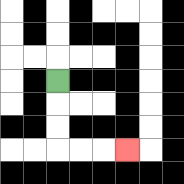{'start': '[2, 3]', 'end': '[5, 6]', 'path_directions': 'D,D,D,R,R,R', 'path_coordinates': '[[2, 3], [2, 4], [2, 5], [2, 6], [3, 6], [4, 6], [5, 6]]'}